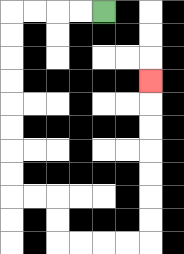{'start': '[4, 0]', 'end': '[6, 3]', 'path_directions': 'L,L,L,L,D,D,D,D,D,D,D,D,R,R,D,D,R,R,R,R,U,U,U,U,U,U,U', 'path_coordinates': '[[4, 0], [3, 0], [2, 0], [1, 0], [0, 0], [0, 1], [0, 2], [0, 3], [0, 4], [0, 5], [0, 6], [0, 7], [0, 8], [1, 8], [2, 8], [2, 9], [2, 10], [3, 10], [4, 10], [5, 10], [6, 10], [6, 9], [6, 8], [6, 7], [6, 6], [6, 5], [6, 4], [6, 3]]'}